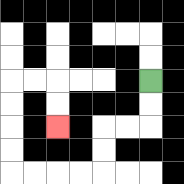{'start': '[6, 3]', 'end': '[2, 5]', 'path_directions': 'D,D,L,L,D,D,L,L,L,L,U,U,U,U,R,R,D,D', 'path_coordinates': '[[6, 3], [6, 4], [6, 5], [5, 5], [4, 5], [4, 6], [4, 7], [3, 7], [2, 7], [1, 7], [0, 7], [0, 6], [0, 5], [0, 4], [0, 3], [1, 3], [2, 3], [2, 4], [2, 5]]'}